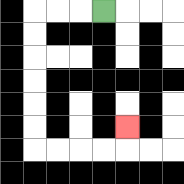{'start': '[4, 0]', 'end': '[5, 5]', 'path_directions': 'L,L,L,D,D,D,D,D,D,R,R,R,R,U', 'path_coordinates': '[[4, 0], [3, 0], [2, 0], [1, 0], [1, 1], [1, 2], [1, 3], [1, 4], [1, 5], [1, 6], [2, 6], [3, 6], [4, 6], [5, 6], [5, 5]]'}